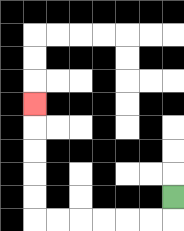{'start': '[7, 8]', 'end': '[1, 4]', 'path_directions': 'D,L,L,L,L,L,L,U,U,U,U,U', 'path_coordinates': '[[7, 8], [7, 9], [6, 9], [5, 9], [4, 9], [3, 9], [2, 9], [1, 9], [1, 8], [1, 7], [1, 6], [1, 5], [1, 4]]'}